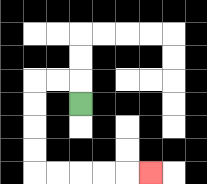{'start': '[3, 4]', 'end': '[6, 7]', 'path_directions': 'U,L,L,D,D,D,D,R,R,R,R,R', 'path_coordinates': '[[3, 4], [3, 3], [2, 3], [1, 3], [1, 4], [1, 5], [1, 6], [1, 7], [2, 7], [3, 7], [4, 7], [5, 7], [6, 7]]'}